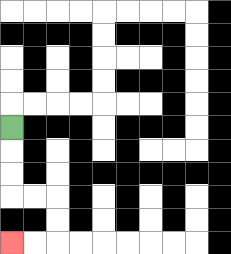{'start': '[0, 5]', 'end': '[0, 10]', 'path_directions': 'D,D,D,R,R,D,D,L,L', 'path_coordinates': '[[0, 5], [0, 6], [0, 7], [0, 8], [1, 8], [2, 8], [2, 9], [2, 10], [1, 10], [0, 10]]'}